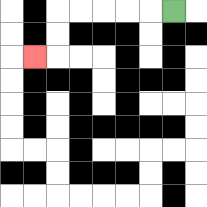{'start': '[7, 0]', 'end': '[1, 2]', 'path_directions': 'L,L,L,L,L,D,D,L', 'path_coordinates': '[[7, 0], [6, 0], [5, 0], [4, 0], [3, 0], [2, 0], [2, 1], [2, 2], [1, 2]]'}